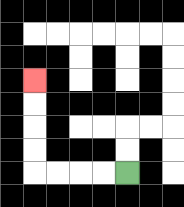{'start': '[5, 7]', 'end': '[1, 3]', 'path_directions': 'L,L,L,L,U,U,U,U', 'path_coordinates': '[[5, 7], [4, 7], [3, 7], [2, 7], [1, 7], [1, 6], [1, 5], [1, 4], [1, 3]]'}